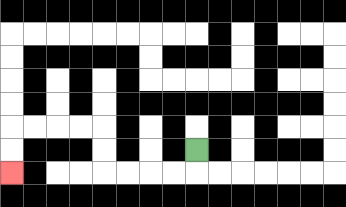{'start': '[8, 6]', 'end': '[0, 7]', 'path_directions': 'D,L,L,L,L,U,U,L,L,L,L,D,D', 'path_coordinates': '[[8, 6], [8, 7], [7, 7], [6, 7], [5, 7], [4, 7], [4, 6], [4, 5], [3, 5], [2, 5], [1, 5], [0, 5], [0, 6], [0, 7]]'}